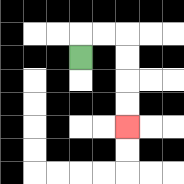{'start': '[3, 2]', 'end': '[5, 5]', 'path_directions': 'U,R,R,D,D,D,D', 'path_coordinates': '[[3, 2], [3, 1], [4, 1], [5, 1], [5, 2], [5, 3], [5, 4], [5, 5]]'}